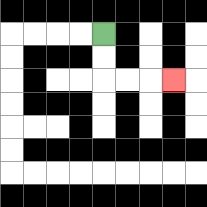{'start': '[4, 1]', 'end': '[7, 3]', 'path_directions': 'D,D,R,R,R', 'path_coordinates': '[[4, 1], [4, 2], [4, 3], [5, 3], [6, 3], [7, 3]]'}